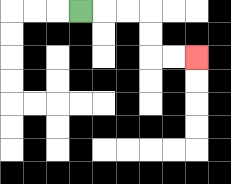{'start': '[3, 0]', 'end': '[8, 2]', 'path_directions': 'R,R,R,D,D,R,R', 'path_coordinates': '[[3, 0], [4, 0], [5, 0], [6, 0], [6, 1], [6, 2], [7, 2], [8, 2]]'}